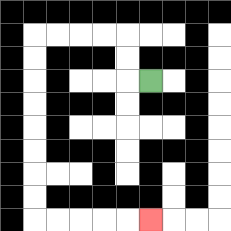{'start': '[6, 3]', 'end': '[6, 9]', 'path_directions': 'L,U,U,L,L,L,L,D,D,D,D,D,D,D,D,R,R,R,R,R', 'path_coordinates': '[[6, 3], [5, 3], [5, 2], [5, 1], [4, 1], [3, 1], [2, 1], [1, 1], [1, 2], [1, 3], [1, 4], [1, 5], [1, 6], [1, 7], [1, 8], [1, 9], [2, 9], [3, 9], [4, 9], [5, 9], [6, 9]]'}